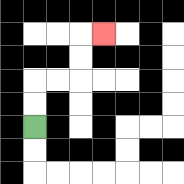{'start': '[1, 5]', 'end': '[4, 1]', 'path_directions': 'U,U,R,R,U,U,R', 'path_coordinates': '[[1, 5], [1, 4], [1, 3], [2, 3], [3, 3], [3, 2], [3, 1], [4, 1]]'}